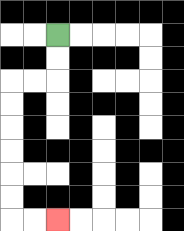{'start': '[2, 1]', 'end': '[2, 9]', 'path_directions': 'D,D,L,L,D,D,D,D,D,D,R,R', 'path_coordinates': '[[2, 1], [2, 2], [2, 3], [1, 3], [0, 3], [0, 4], [0, 5], [0, 6], [0, 7], [0, 8], [0, 9], [1, 9], [2, 9]]'}